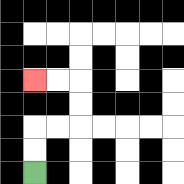{'start': '[1, 7]', 'end': '[1, 3]', 'path_directions': 'U,U,R,R,U,U,L,L', 'path_coordinates': '[[1, 7], [1, 6], [1, 5], [2, 5], [3, 5], [3, 4], [3, 3], [2, 3], [1, 3]]'}